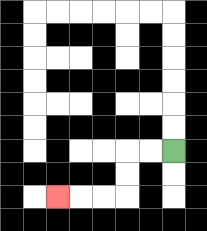{'start': '[7, 6]', 'end': '[2, 8]', 'path_directions': 'L,L,D,D,L,L,L', 'path_coordinates': '[[7, 6], [6, 6], [5, 6], [5, 7], [5, 8], [4, 8], [3, 8], [2, 8]]'}